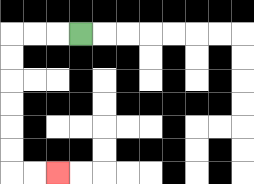{'start': '[3, 1]', 'end': '[2, 7]', 'path_directions': 'L,L,L,D,D,D,D,D,D,R,R', 'path_coordinates': '[[3, 1], [2, 1], [1, 1], [0, 1], [0, 2], [0, 3], [0, 4], [0, 5], [0, 6], [0, 7], [1, 7], [2, 7]]'}